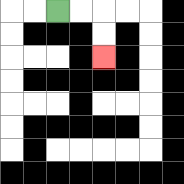{'start': '[2, 0]', 'end': '[4, 2]', 'path_directions': 'R,R,D,D', 'path_coordinates': '[[2, 0], [3, 0], [4, 0], [4, 1], [4, 2]]'}